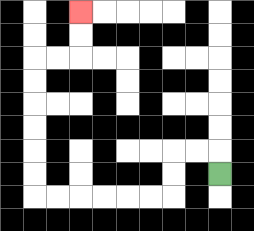{'start': '[9, 7]', 'end': '[3, 0]', 'path_directions': 'U,L,L,D,D,L,L,L,L,L,L,U,U,U,U,U,U,R,R,U,U', 'path_coordinates': '[[9, 7], [9, 6], [8, 6], [7, 6], [7, 7], [7, 8], [6, 8], [5, 8], [4, 8], [3, 8], [2, 8], [1, 8], [1, 7], [1, 6], [1, 5], [1, 4], [1, 3], [1, 2], [2, 2], [3, 2], [3, 1], [3, 0]]'}